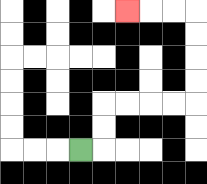{'start': '[3, 6]', 'end': '[5, 0]', 'path_directions': 'R,U,U,R,R,R,R,U,U,U,U,L,L,L', 'path_coordinates': '[[3, 6], [4, 6], [4, 5], [4, 4], [5, 4], [6, 4], [7, 4], [8, 4], [8, 3], [8, 2], [8, 1], [8, 0], [7, 0], [6, 0], [5, 0]]'}